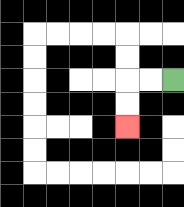{'start': '[7, 3]', 'end': '[5, 5]', 'path_directions': 'L,L,D,D', 'path_coordinates': '[[7, 3], [6, 3], [5, 3], [5, 4], [5, 5]]'}